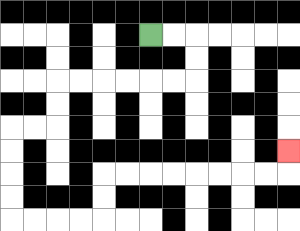{'start': '[6, 1]', 'end': '[12, 6]', 'path_directions': 'R,R,D,D,L,L,L,L,L,L,D,D,L,L,D,D,D,D,R,R,R,R,U,U,R,R,R,R,R,R,R,R,U', 'path_coordinates': '[[6, 1], [7, 1], [8, 1], [8, 2], [8, 3], [7, 3], [6, 3], [5, 3], [4, 3], [3, 3], [2, 3], [2, 4], [2, 5], [1, 5], [0, 5], [0, 6], [0, 7], [0, 8], [0, 9], [1, 9], [2, 9], [3, 9], [4, 9], [4, 8], [4, 7], [5, 7], [6, 7], [7, 7], [8, 7], [9, 7], [10, 7], [11, 7], [12, 7], [12, 6]]'}